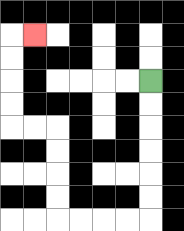{'start': '[6, 3]', 'end': '[1, 1]', 'path_directions': 'D,D,D,D,D,D,L,L,L,L,U,U,U,U,L,L,U,U,U,U,R', 'path_coordinates': '[[6, 3], [6, 4], [6, 5], [6, 6], [6, 7], [6, 8], [6, 9], [5, 9], [4, 9], [3, 9], [2, 9], [2, 8], [2, 7], [2, 6], [2, 5], [1, 5], [0, 5], [0, 4], [0, 3], [0, 2], [0, 1], [1, 1]]'}